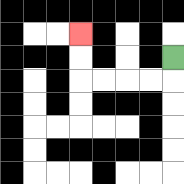{'start': '[7, 2]', 'end': '[3, 1]', 'path_directions': 'D,L,L,L,L,U,U', 'path_coordinates': '[[7, 2], [7, 3], [6, 3], [5, 3], [4, 3], [3, 3], [3, 2], [3, 1]]'}